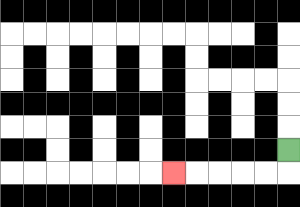{'start': '[12, 6]', 'end': '[7, 7]', 'path_directions': 'D,L,L,L,L,L', 'path_coordinates': '[[12, 6], [12, 7], [11, 7], [10, 7], [9, 7], [8, 7], [7, 7]]'}